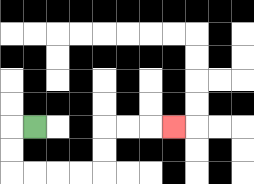{'start': '[1, 5]', 'end': '[7, 5]', 'path_directions': 'L,D,D,R,R,R,R,U,U,R,R,R', 'path_coordinates': '[[1, 5], [0, 5], [0, 6], [0, 7], [1, 7], [2, 7], [3, 7], [4, 7], [4, 6], [4, 5], [5, 5], [6, 5], [7, 5]]'}